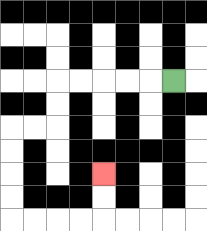{'start': '[7, 3]', 'end': '[4, 7]', 'path_directions': 'L,L,L,L,L,D,D,L,L,D,D,D,D,R,R,R,R,U,U', 'path_coordinates': '[[7, 3], [6, 3], [5, 3], [4, 3], [3, 3], [2, 3], [2, 4], [2, 5], [1, 5], [0, 5], [0, 6], [0, 7], [0, 8], [0, 9], [1, 9], [2, 9], [3, 9], [4, 9], [4, 8], [4, 7]]'}